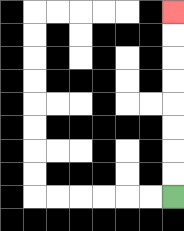{'start': '[7, 8]', 'end': '[7, 0]', 'path_directions': 'U,U,U,U,U,U,U,U', 'path_coordinates': '[[7, 8], [7, 7], [7, 6], [7, 5], [7, 4], [7, 3], [7, 2], [7, 1], [7, 0]]'}